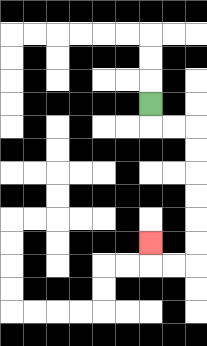{'start': '[6, 4]', 'end': '[6, 10]', 'path_directions': 'D,R,R,D,D,D,D,D,D,L,L,U', 'path_coordinates': '[[6, 4], [6, 5], [7, 5], [8, 5], [8, 6], [8, 7], [8, 8], [8, 9], [8, 10], [8, 11], [7, 11], [6, 11], [6, 10]]'}